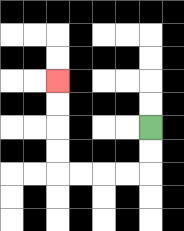{'start': '[6, 5]', 'end': '[2, 3]', 'path_directions': 'D,D,L,L,L,L,U,U,U,U', 'path_coordinates': '[[6, 5], [6, 6], [6, 7], [5, 7], [4, 7], [3, 7], [2, 7], [2, 6], [2, 5], [2, 4], [2, 3]]'}